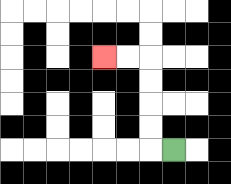{'start': '[7, 6]', 'end': '[4, 2]', 'path_directions': 'L,U,U,U,U,L,L', 'path_coordinates': '[[7, 6], [6, 6], [6, 5], [6, 4], [6, 3], [6, 2], [5, 2], [4, 2]]'}